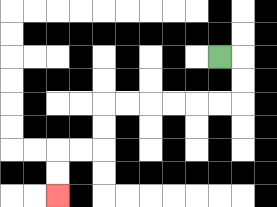{'start': '[9, 2]', 'end': '[2, 8]', 'path_directions': 'R,D,D,L,L,L,L,L,L,D,D,L,L,D,D', 'path_coordinates': '[[9, 2], [10, 2], [10, 3], [10, 4], [9, 4], [8, 4], [7, 4], [6, 4], [5, 4], [4, 4], [4, 5], [4, 6], [3, 6], [2, 6], [2, 7], [2, 8]]'}